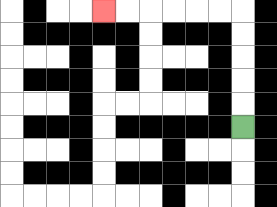{'start': '[10, 5]', 'end': '[4, 0]', 'path_directions': 'U,U,U,U,U,L,L,L,L,L,L', 'path_coordinates': '[[10, 5], [10, 4], [10, 3], [10, 2], [10, 1], [10, 0], [9, 0], [8, 0], [7, 0], [6, 0], [5, 0], [4, 0]]'}